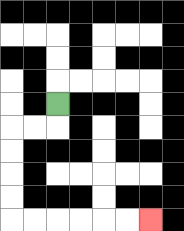{'start': '[2, 4]', 'end': '[6, 9]', 'path_directions': 'D,L,L,D,D,D,D,R,R,R,R,R,R', 'path_coordinates': '[[2, 4], [2, 5], [1, 5], [0, 5], [0, 6], [0, 7], [0, 8], [0, 9], [1, 9], [2, 9], [3, 9], [4, 9], [5, 9], [6, 9]]'}